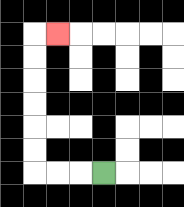{'start': '[4, 7]', 'end': '[2, 1]', 'path_directions': 'L,L,L,U,U,U,U,U,U,R', 'path_coordinates': '[[4, 7], [3, 7], [2, 7], [1, 7], [1, 6], [1, 5], [1, 4], [1, 3], [1, 2], [1, 1], [2, 1]]'}